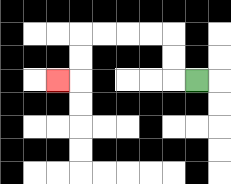{'start': '[8, 3]', 'end': '[2, 3]', 'path_directions': 'L,U,U,L,L,L,L,D,D,L', 'path_coordinates': '[[8, 3], [7, 3], [7, 2], [7, 1], [6, 1], [5, 1], [4, 1], [3, 1], [3, 2], [3, 3], [2, 3]]'}